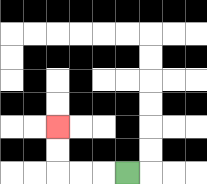{'start': '[5, 7]', 'end': '[2, 5]', 'path_directions': 'L,L,L,U,U', 'path_coordinates': '[[5, 7], [4, 7], [3, 7], [2, 7], [2, 6], [2, 5]]'}